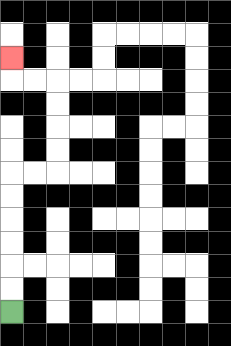{'start': '[0, 13]', 'end': '[0, 2]', 'path_directions': 'U,U,U,U,U,U,R,R,U,U,U,U,L,L,U', 'path_coordinates': '[[0, 13], [0, 12], [0, 11], [0, 10], [0, 9], [0, 8], [0, 7], [1, 7], [2, 7], [2, 6], [2, 5], [2, 4], [2, 3], [1, 3], [0, 3], [0, 2]]'}